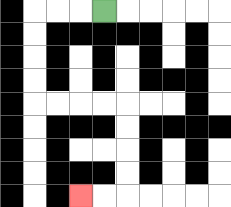{'start': '[4, 0]', 'end': '[3, 8]', 'path_directions': 'L,L,L,D,D,D,D,R,R,R,R,D,D,D,D,L,L', 'path_coordinates': '[[4, 0], [3, 0], [2, 0], [1, 0], [1, 1], [1, 2], [1, 3], [1, 4], [2, 4], [3, 4], [4, 4], [5, 4], [5, 5], [5, 6], [5, 7], [5, 8], [4, 8], [3, 8]]'}